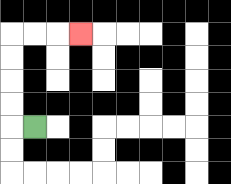{'start': '[1, 5]', 'end': '[3, 1]', 'path_directions': 'L,U,U,U,U,R,R,R', 'path_coordinates': '[[1, 5], [0, 5], [0, 4], [0, 3], [0, 2], [0, 1], [1, 1], [2, 1], [3, 1]]'}